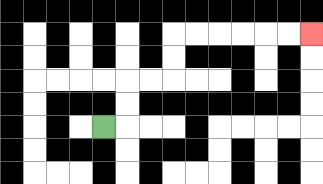{'start': '[4, 5]', 'end': '[13, 1]', 'path_directions': 'R,U,U,R,R,U,U,R,R,R,R,R,R', 'path_coordinates': '[[4, 5], [5, 5], [5, 4], [5, 3], [6, 3], [7, 3], [7, 2], [7, 1], [8, 1], [9, 1], [10, 1], [11, 1], [12, 1], [13, 1]]'}